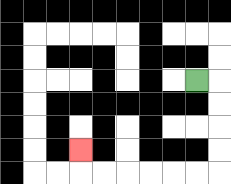{'start': '[8, 3]', 'end': '[3, 6]', 'path_directions': 'R,D,D,D,D,L,L,L,L,L,L,U', 'path_coordinates': '[[8, 3], [9, 3], [9, 4], [9, 5], [9, 6], [9, 7], [8, 7], [7, 7], [6, 7], [5, 7], [4, 7], [3, 7], [3, 6]]'}